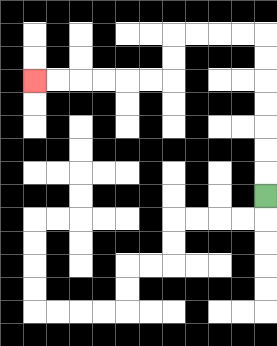{'start': '[11, 8]', 'end': '[1, 3]', 'path_directions': 'U,U,U,U,U,U,U,L,L,L,L,D,D,L,L,L,L,L,L', 'path_coordinates': '[[11, 8], [11, 7], [11, 6], [11, 5], [11, 4], [11, 3], [11, 2], [11, 1], [10, 1], [9, 1], [8, 1], [7, 1], [7, 2], [7, 3], [6, 3], [5, 3], [4, 3], [3, 3], [2, 3], [1, 3]]'}